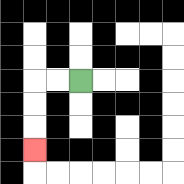{'start': '[3, 3]', 'end': '[1, 6]', 'path_directions': 'L,L,D,D,D', 'path_coordinates': '[[3, 3], [2, 3], [1, 3], [1, 4], [1, 5], [1, 6]]'}